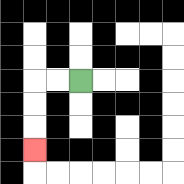{'start': '[3, 3]', 'end': '[1, 6]', 'path_directions': 'L,L,D,D,D', 'path_coordinates': '[[3, 3], [2, 3], [1, 3], [1, 4], [1, 5], [1, 6]]'}